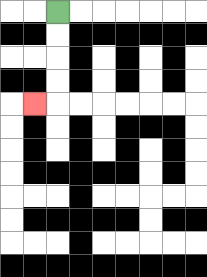{'start': '[2, 0]', 'end': '[1, 4]', 'path_directions': 'D,D,D,D,L', 'path_coordinates': '[[2, 0], [2, 1], [2, 2], [2, 3], [2, 4], [1, 4]]'}